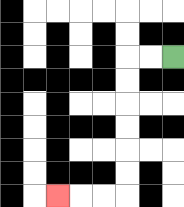{'start': '[7, 2]', 'end': '[2, 8]', 'path_directions': 'L,L,D,D,D,D,D,D,L,L,L', 'path_coordinates': '[[7, 2], [6, 2], [5, 2], [5, 3], [5, 4], [5, 5], [5, 6], [5, 7], [5, 8], [4, 8], [3, 8], [2, 8]]'}